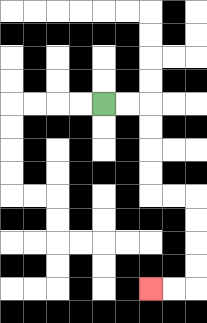{'start': '[4, 4]', 'end': '[6, 12]', 'path_directions': 'R,R,D,D,D,D,R,R,D,D,D,D,L,L', 'path_coordinates': '[[4, 4], [5, 4], [6, 4], [6, 5], [6, 6], [6, 7], [6, 8], [7, 8], [8, 8], [8, 9], [8, 10], [8, 11], [8, 12], [7, 12], [6, 12]]'}